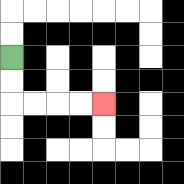{'start': '[0, 2]', 'end': '[4, 4]', 'path_directions': 'D,D,R,R,R,R', 'path_coordinates': '[[0, 2], [0, 3], [0, 4], [1, 4], [2, 4], [3, 4], [4, 4]]'}